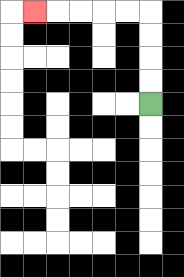{'start': '[6, 4]', 'end': '[1, 0]', 'path_directions': 'U,U,U,U,L,L,L,L,L', 'path_coordinates': '[[6, 4], [6, 3], [6, 2], [6, 1], [6, 0], [5, 0], [4, 0], [3, 0], [2, 0], [1, 0]]'}